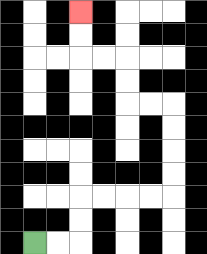{'start': '[1, 10]', 'end': '[3, 0]', 'path_directions': 'R,R,U,U,R,R,R,R,U,U,U,U,L,L,U,U,L,L,U,U', 'path_coordinates': '[[1, 10], [2, 10], [3, 10], [3, 9], [3, 8], [4, 8], [5, 8], [6, 8], [7, 8], [7, 7], [7, 6], [7, 5], [7, 4], [6, 4], [5, 4], [5, 3], [5, 2], [4, 2], [3, 2], [3, 1], [3, 0]]'}